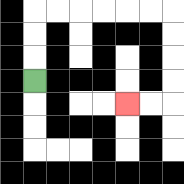{'start': '[1, 3]', 'end': '[5, 4]', 'path_directions': 'U,U,U,R,R,R,R,R,R,D,D,D,D,L,L', 'path_coordinates': '[[1, 3], [1, 2], [1, 1], [1, 0], [2, 0], [3, 0], [4, 0], [5, 0], [6, 0], [7, 0], [7, 1], [7, 2], [7, 3], [7, 4], [6, 4], [5, 4]]'}